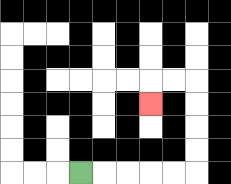{'start': '[3, 7]', 'end': '[6, 4]', 'path_directions': 'R,R,R,R,R,U,U,U,U,L,L,D', 'path_coordinates': '[[3, 7], [4, 7], [5, 7], [6, 7], [7, 7], [8, 7], [8, 6], [8, 5], [8, 4], [8, 3], [7, 3], [6, 3], [6, 4]]'}